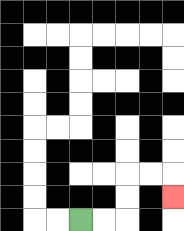{'start': '[3, 9]', 'end': '[7, 8]', 'path_directions': 'R,R,U,U,R,R,D', 'path_coordinates': '[[3, 9], [4, 9], [5, 9], [5, 8], [5, 7], [6, 7], [7, 7], [7, 8]]'}